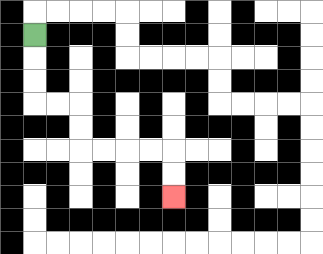{'start': '[1, 1]', 'end': '[7, 8]', 'path_directions': 'D,D,D,R,R,D,D,R,R,R,R,D,D', 'path_coordinates': '[[1, 1], [1, 2], [1, 3], [1, 4], [2, 4], [3, 4], [3, 5], [3, 6], [4, 6], [5, 6], [6, 6], [7, 6], [7, 7], [7, 8]]'}